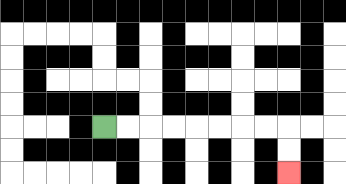{'start': '[4, 5]', 'end': '[12, 7]', 'path_directions': 'R,R,R,R,R,R,R,R,D,D', 'path_coordinates': '[[4, 5], [5, 5], [6, 5], [7, 5], [8, 5], [9, 5], [10, 5], [11, 5], [12, 5], [12, 6], [12, 7]]'}